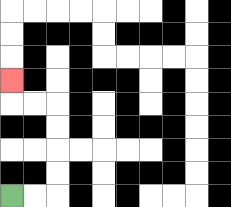{'start': '[0, 8]', 'end': '[0, 3]', 'path_directions': 'R,R,U,U,U,U,L,L,U', 'path_coordinates': '[[0, 8], [1, 8], [2, 8], [2, 7], [2, 6], [2, 5], [2, 4], [1, 4], [0, 4], [0, 3]]'}